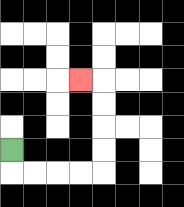{'start': '[0, 6]', 'end': '[3, 3]', 'path_directions': 'D,R,R,R,R,U,U,U,U,L', 'path_coordinates': '[[0, 6], [0, 7], [1, 7], [2, 7], [3, 7], [4, 7], [4, 6], [4, 5], [4, 4], [4, 3], [3, 3]]'}